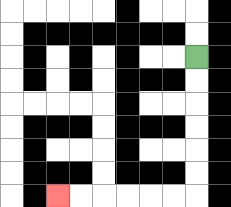{'start': '[8, 2]', 'end': '[2, 8]', 'path_directions': 'D,D,D,D,D,D,L,L,L,L,L,L', 'path_coordinates': '[[8, 2], [8, 3], [8, 4], [8, 5], [8, 6], [8, 7], [8, 8], [7, 8], [6, 8], [5, 8], [4, 8], [3, 8], [2, 8]]'}